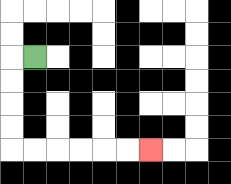{'start': '[1, 2]', 'end': '[6, 6]', 'path_directions': 'L,D,D,D,D,R,R,R,R,R,R', 'path_coordinates': '[[1, 2], [0, 2], [0, 3], [0, 4], [0, 5], [0, 6], [1, 6], [2, 6], [3, 6], [4, 6], [5, 6], [6, 6]]'}